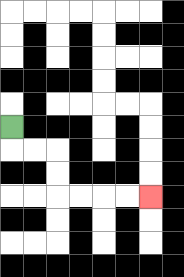{'start': '[0, 5]', 'end': '[6, 8]', 'path_directions': 'D,R,R,D,D,R,R,R,R', 'path_coordinates': '[[0, 5], [0, 6], [1, 6], [2, 6], [2, 7], [2, 8], [3, 8], [4, 8], [5, 8], [6, 8]]'}